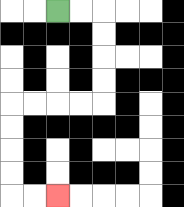{'start': '[2, 0]', 'end': '[2, 8]', 'path_directions': 'R,R,D,D,D,D,L,L,L,L,D,D,D,D,R,R', 'path_coordinates': '[[2, 0], [3, 0], [4, 0], [4, 1], [4, 2], [4, 3], [4, 4], [3, 4], [2, 4], [1, 4], [0, 4], [0, 5], [0, 6], [0, 7], [0, 8], [1, 8], [2, 8]]'}